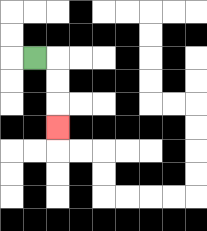{'start': '[1, 2]', 'end': '[2, 5]', 'path_directions': 'R,D,D,D', 'path_coordinates': '[[1, 2], [2, 2], [2, 3], [2, 4], [2, 5]]'}